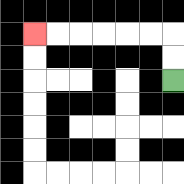{'start': '[7, 3]', 'end': '[1, 1]', 'path_directions': 'U,U,L,L,L,L,L,L', 'path_coordinates': '[[7, 3], [7, 2], [7, 1], [6, 1], [5, 1], [4, 1], [3, 1], [2, 1], [1, 1]]'}